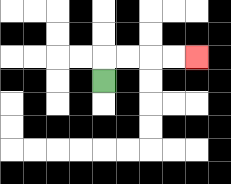{'start': '[4, 3]', 'end': '[8, 2]', 'path_directions': 'U,R,R,R,R', 'path_coordinates': '[[4, 3], [4, 2], [5, 2], [6, 2], [7, 2], [8, 2]]'}